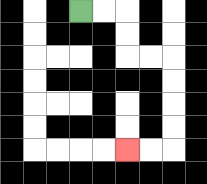{'start': '[3, 0]', 'end': '[5, 6]', 'path_directions': 'R,R,D,D,R,R,D,D,D,D,L,L', 'path_coordinates': '[[3, 0], [4, 0], [5, 0], [5, 1], [5, 2], [6, 2], [7, 2], [7, 3], [7, 4], [7, 5], [7, 6], [6, 6], [5, 6]]'}